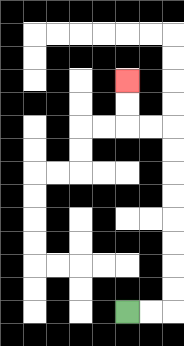{'start': '[5, 13]', 'end': '[5, 3]', 'path_directions': 'R,R,U,U,U,U,U,U,U,U,L,L,U,U', 'path_coordinates': '[[5, 13], [6, 13], [7, 13], [7, 12], [7, 11], [7, 10], [7, 9], [7, 8], [7, 7], [7, 6], [7, 5], [6, 5], [5, 5], [5, 4], [5, 3]]'}